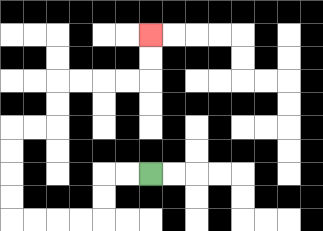{'start': '[6, 7]', 'end': '[6, 1]', 'path_directions': 'L,L,D,D,L,L,L,L,U,U,U,U,R,R,U,U,R,R,R,R,U,U', 'path_coordinates': '[[6, 7], [5, 7], [4, 7], [4, 8], [4, 9], [3, 9], [2, 9], [1, 9], [0, 9], [0, 8], [0, 7], [0, 6], [0, 5], [1, 5], [2, 5], [2, 4], [2, 3], [3, 3], [4, 3], [5, 3], [6, 3], [6, 2], [6, 1]]'}